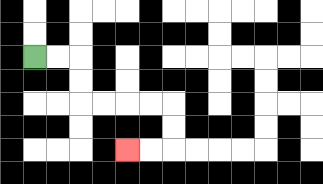{'start': '[1, 2]', 'end': '[5, 6]', 'path_directions': 'R,R,D,D,R,R,R,R,D,D,L,L', 'path_coordinates': '[[1, 2], [2, 2], [3, 2], [3, 3], [3, 4], [4, 4], [5, 4], [6, 4], [7, 4], [7, 5], [7, 6], [6, 6], [5, 6]]'}